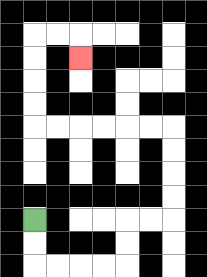{'start': '[1, 9]', 'end': '[3, 2]', 'path_directions': 'D,D,R,R,R,R,U,U,R,R,U,U,U,U,L,L,L,L,L,L,U,U,U,U,R,R,D', 'path_coordinates': '[[1, 9], [1, 10], [1, 11], [2, 11], [3, 11], [4, 11], [5, 11], [5, 10], [5, 9], [6, 9], [7, 9], [7, 8], [7, 7], [7, 6], [7, 5], [6, 5], [5, 5], [4, 5], [3, 5], [2, 5], [1, 5], [1, 4], [1, 3], [1, 2], [1, 1], [2, 1], [3, 1], [3, 2]]'}